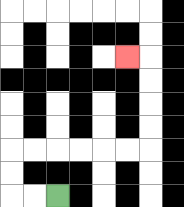{'start': '[2, 8]', 'end': '[5, 2]', 'path_directions': 'L,L,U,U,R,R,R,R,R,R,U,U,U,U,L', 'path_coordinates': '[[2, 8], [1, 8], [0, 8], [0, 7], [0, 6], [1, 6], [2, 6], [3, 6], [4, 6], [5, 6], [6, 6], [6, 5], [6, 4], [6, 3], [6, 2], [5, 2]]'}